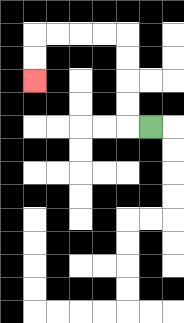{'start': '[6, 5]', 'end': '[1, 3]', 'path_directions': 'L,U,U,U,U,L,L,L,L,D,D', 'path_coordinates': '[[6, 5], [5, 5], [5, 4], [5, 3], [5, 2], [5, 1], [4, 1], [3, 1], [2, 1], [1, 1], [1, 2], [1, 3]]'}